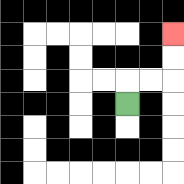{'start': '[5, 4]', 'end': '[7, 1]', 'path_directions': 'U,R,R,U,U', 'path_coordinates': '[[5, 4], [5, 3], [6, 3], [7, 3], [7, 2], [7, 1]]'}